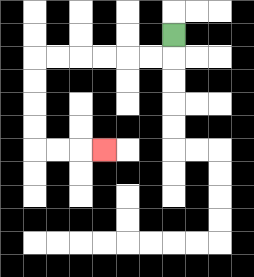{'start': '[7, 1]', 'end': '[4, 6]', 'path_directions': 'D,L,L,L,L,L,L,D,D,D,D,R,R,R', 'path_coordinates': '[[7, 1], [7, 2], [6, 2], [5, 2], [4, 2], [3, 2], [2, 2], [1, 2], [1, 3], [1, 4], [1, 5], [1, 6], [2, 6], [3, 6], [4, 6]]'}